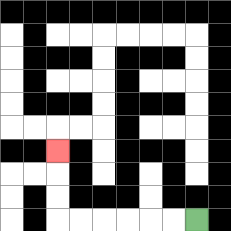{'start': '[8, 9]', 'end': '[2, 6]', 'path_directions': 'L,L,L,L,L,L,U,U,U', 'path_coordinates': '[[8, 9], [7, 9], [6, 9], [5, 9], [4, 9], [3, 9], [2, 9], [2, 8], [2, 7], [2, 6]]'}